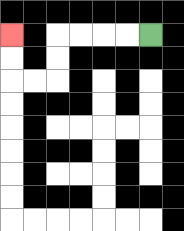{'start': '[6, 1]', 'end': '[0, 1]', 'path_directions': 'L,L,L,L,D,D,L,L,U,U', 'path_coordinates': '[[6, 1], [5, 1], [4, 1], [3, 1], [2, 1], [2, 2], [2, 3], [1, 3], [0, 3], [0, 2], [0, 1]]'}